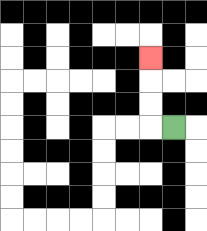{'start': '[7, 5]', 'end': '[6, 2]', 'path_directions': 'L,U,U,U', 'path_coordinates': '[[7, 5], [6, 5], [6, 4], [6, 3], [6, 2]]'}